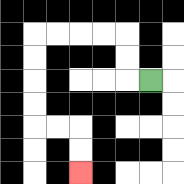{'start': '[6, 3]', 'end': '[3, 7]', 'path_directions': 'L,U,U,L,L,L,L,D,D,D,D,R,R,D,D', 'path_coordinates': '[[6, 3], [5, 3], [5, 2], [5, 1], [4, 1], [3, 1], [2, 1], [1, 1], [1, 2], [1, 3], [1, 4], [1, 5], [2, 5], [3, 5], [3, 6], [3, 7]]'}